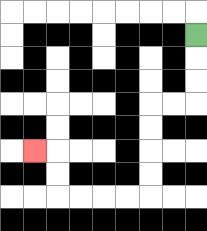{'start': '[8, 1]', 'end': '[1, 6]', 'path_directions': 'D,D,D,L,L,D,D,D,D,L,L,L,L,U,U,L', 'path_coordinates': '[[8, 1], [8, 2], [8, 3], [8, 4], [7, 4], [6, 4], [6, 5], [6, 6], [6, 7], [6, 8], [5, 8], [4, 8], [3, 8], [2, 8], [2, 7], [2, 6], [1, 6]]'}